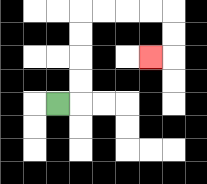{'start': '[2, 4]', 'end': '[6, 2]', 'path_directions': 'R,U,U,U,U,R,R,R,R,D,D,L', 'path_coordinates': '[[2, 4], [3, 4], [3, 3], [3, 2], [3, 1], [3, 0], [4, 0], [5, 0], [6, 0], [7, 0], [7, 1], [7, 2], [6, 2]]'}